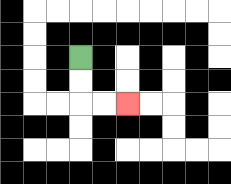{'start': '[3, 2]', 'end': '[5, 4]', 'path_directions': 'D,D,R,R', 'path_coordinates': '[[3, 2], [3, 3], [3, 4], [4, 4], [5, 4]]'}